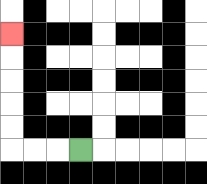{'start': '[3, 6]', 'end': '[0, 1]', 'path_directions': 'L,L,L,U,U,U,U,U', 'path_coordinates': '[[3, 6], [2, 6], [1, 6], [0, 6], [0, 5], [0, 4], [0, 3], [0, 2], [0, 1]]'}